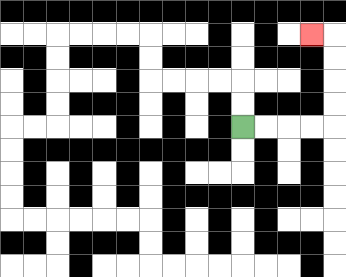{'start': '[10, 5]', 'end': '[13, 1]', 'path_directions': 'R,R,R,R,U,U,U,U,L', 'path_coordinates': '[[10, 5], [11, 5], [12, 5], [13, 5], [14, 5], [14, 4], [14, 3], [14, 2], [14, 1], [13, 1]]'}